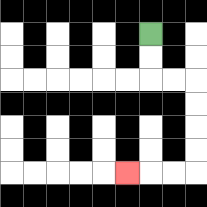{'start': '[6, 1]', 'end': '[5, 7]', 'path_directions': 'D,D,R,R,D,D,D,D,L,L,L', 'path_coordinates': '[[6, 1], [6, 2], [6, 3], [7, 3], [8, 3], [8, 4], [8, 5], [8, 6], [8, 7], [7, 7], [6, 7], [5, 7]]'}